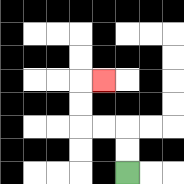{'start': '[5, 7]', 'end': '[4, 3]', 'path_directions': 'U,U,L,L,U,U,R', 'path_coordinates': '[[5, 7], [5, 6], [5, 5], [4, 5], [3, 5], [3, 4], [3, 3], [4, 3]]'}